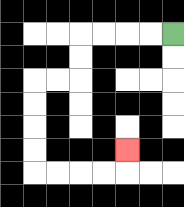{'start': '[7, 1]', 'end': '[5, 6]', 'path_directions': 'L,L,L,L,D,D,L,L,D,D,D,D,R,R,R,R,U', 'path_coordinates': '[[7, 1], [6, 1], [5, 1], [4, 1], [3, 1], [3, 2], [3, 3], [2, 3], [1, 3], [1, 4], [1, 5], [1, 6], [1, 7], [2, 7], [3, 7], [4, 7], [5, 7], [5, 6]]'}